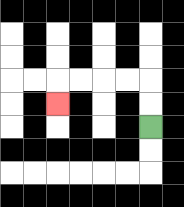{'start': '[6, 5]', 'end': '[2, 4]', 'path_directions': 'U,U,L,L,L,L,D', 'path_coordinates': '[[6, 5], [6, 4], [6, 3], [5, 3], [4, 3], [3, 3], [2, 3], [2, 4]]'}